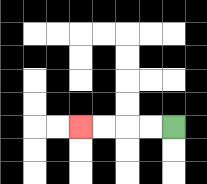{'start': '[7, 5]', 'end': '[3, 5]', 'path_directions': 'L,L,L,L', 'path_coordinates': '[[7, 5], [6, 5], [5, 5], [4, 5], [3, 5]]'}